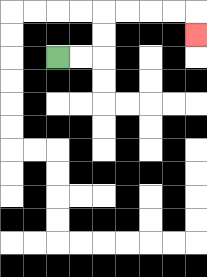{'start': '[2, 2]', 'end': '[8, 1]', 'path_directions': 'R,R,U,U,R,R,R,R,D', 'path_coordinates': '[[2, 2], [3, 2], [4, 2], [4, 1], [4, 0], [5, 0], [6, 0], [7, 0], [8, 0], [8, 1]]'}